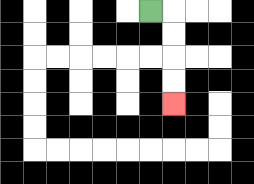{'start': '[6, 0]', 'end': '[7, 4]', 'path_directions': 'R,D,D,D,D', 'path_coordinates': '[[6, 0], [7, 0], [7, 1], [7, 2], [7, 3], [7, 4]]'}